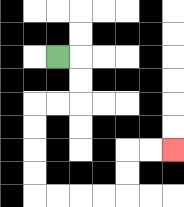{'start': '[2, 2]', 'end': '[7, 6]', 'path_directions': 'R,D,D,L,L,D,D,D,D,R,R,R,R,U,U,R,R', 'path_coordinates': '[[2, 2], [3, 2], [3, 3], [3, 4], [2, 4], [1, 4], [1, 5], [1, 6], [1, 7], [1, 8], [2, 8], [3, 8], [4, 8], [5, 8], [5, 7], [5, 6], [6, 6], [7, 6]]'}